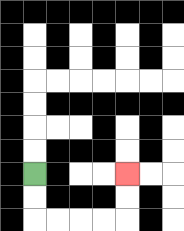{'start': '[1, 7]', 'end': '[5, 7]', 'path_directions': 'D,D,R,R,R,R,U,U', 'path_coordinates': '[[1, 7], [1, 8], [1, 9], [2, 9], [3, 9], [4, 9], [5, 9], [5, 8], [5, 7]]'}